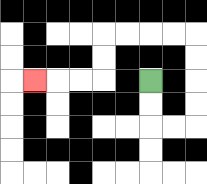{'start': '[6, 3]', 'end': '[1, 3]', 'path_directions': 'D,D,R,R,U,U,U,U,L,L,L,L,D,D,L,L,L', 'path_coordinates': '[[6, 3], [6, 4], [6, 5], [7, 5], [8, 5], [8, 4], [8, 3], [8, 2], [8, 1], [7, 1], [6, 1], [5, 1], [4, 1], [4, 2], [4, 3], [3, 3], [2, 3], [1, 3]]'}